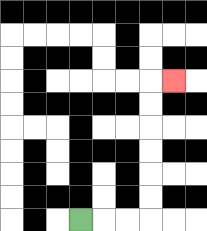{'start': '[3, 9]', 'end': '[7, 3]', 'path_directions': 'R,R,R,U,U,U,U,U,U,R', 'path_coordinates': '[[3, 9], [4, 9], [5, 9], [6, 9], [6, 8], [6, 7], [6, 6], [6, 5], [6, 4], [6, 3], [7, 3]]'}